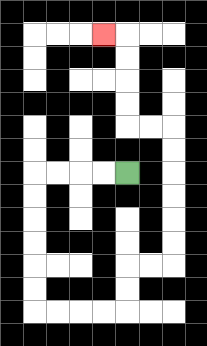{'start': '[5, 7]', 'end': '[4, 1]', 'path_directions': 'L,L,L,L,D,D,D,D,D,D,R,R,R,R,U,U,R,R,U,U,U,U,U,U,L,L,U,U,U,U,L', 'path_coordinates': '[[5, 7], [4, 7], [3, 7], [2, 7], [1, 7], [1, 8], [1, 9], [1, 10], [1, 11], [1, 12], [1, 13], [2, 13], [3, 13], [4, 13], [5, 13], [5, 12], [5, 11], [6, 11], [7, 11], [7, 10], [7, 9], [7, 8], [7, 7], [7, 6], [7, 5], [6, 5], [5, 5], [5, 4], [5, 3], [5, 2], [5, 1], [4, 1]]'}